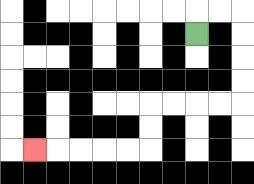{'start': '[8, 1]', 'end': '[1, 6]', 'path_directions': 'U,R,R,D,D,D,D,L,L,L,L,D,D,L,L,L,L,L', 'path_coordinates': '[[8, 1], [8, 0], [9, 0], [10, 0], [10, 1], [10, 2], [10, 3], [10, 4], [9, 4], [8, 4], [7, 4], [6, 4], [6, 5], [6, 6], [5, 6], [4, 6], [3, 6], [2, 6], [1, 6]]'}